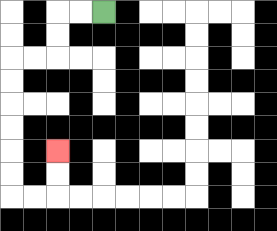{'start': '[4, 0]', 'end': '[2, 6]', 'path_directions': 'L,L,D,D,L,L,D,D,D,D,D,D,R,R,U,U', 'path_coordinates': '[[4, 0], [3, 0], [2, 0], [2, 1], [2, 2], [1, 2], [0, 2], [0, 3], [0, 4], [0, 5], [0, 6], [0, 7], [0, 8], [1, 8], [2, 8], [2, 7], [2, 6]]'}